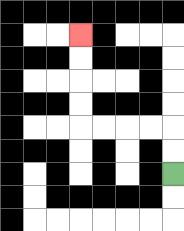{'start': '[7, 7]', 'end': '[3, 1]', 'path_directions': 'U,U,L,L,L,L,U,U,U,U', 'path_coordinates': '[[7, 7], [7, 6], [7, 5], [6, 5], [5, 5], [4, 5], [3, 5], [3, 4], [3, 3], [3, 2], [3, 1]]'}